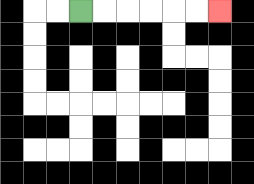{'start': '[3, 0]', 'end': '[9, 0]', 'path_directions': 'R,R,R,R,R,R', 'path_coordinates': '[[3, 0], [4, 0], [5, 0], [6, 0], [7, 0], [8, 0], [9, 0]]'}